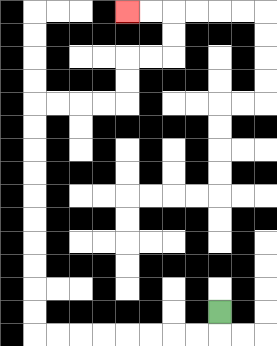{'start': '[9, 13]', 'end': '[5, 0]', 'path_directions': 'D,L,L,L,L,L,L,L,L,U,U,U,U,U,U,U,U,U,U,R,R,R,R,U,U,R,R,U,U,L,L', 'path_coordinates': '[[9, 13], [9, 14], [8, 14], [7, 14], [6, 14], [5, 14], [4, 14], [3, 14], [2, 14], [1, 14], [1, 13], [1, 12], [1, 11], [1, 10], [1, 9], [1, 8], [1, 7], [1, 6], [1, 5], [1, 4], [2, 4], [3, 4], [4, 4], [5, 4], [5, 3], [5, 2], [6, 2], [7, 2], [7, 1], [7, 0], [6, 0], [5, 0]]'}